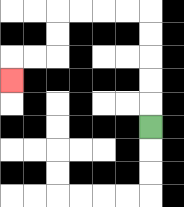{'start': '[6, 5]', 'end': '[0, 3]', 'path_directions': 'U,U,U,U,U,L,L,L,L,D,D,L,L,D', 'path_coordinates': '[[6, 5], [6, 4], [6, 3], [6, 2], [6, 1], [6, 0], [5, 0], [4, 0], [3, 0], [2, 0], [2, 1], [2, 2], [1, 2], [0, 2], [0, 3]]'}